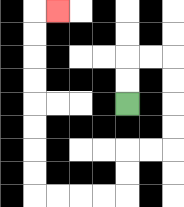{'start': '[5, 4]', 'end': '[2, 0]', 'path_directions': 'U,U,R,R,D,D,D,D,L,L,D,D,L,L,L,L,U,U,U,U,U,U,U,U,R', 'path_coordinates': '[[5, 4], [5, 3], [5, 2], [6, 2], [7, 2], [7, 3], [7, 4], [7, 5], [7, 6], [6, 6], [5, 6], [5, 7], [5, 8], [4, 8], [3, 8], [2, 8], [1, 8], [1, 7], [1, 6], [1, 5], [1, 4], [1, 3], [1, 2], [1, 1], [1, 0], [2, 0]]'}